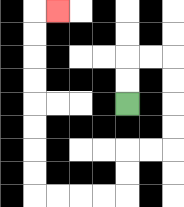{'start': '[5, 4]', 'end': '[2, 0]', 'path_directions': 'U,U,R,R,D,D,D,D,L,L,D,D,L,L,L,L,U,U,U,U,U,U,U,U,R', 'path_coordinates': '[[5, 4], [5, 3], [5, 2], [6, 2], [7, 2], [7, 3], [7, 4], [7, 5], [7, 6], [6, 6], [5, 6], [5, 7], [5, 8], [4, 8], [3, 8], [2, 8], [1, 8], [1, 7], [1, 6], [1, 5], [1, 4], [1, 3], [1, 2], [1, 1], [1, 0], [2, 0]]'}